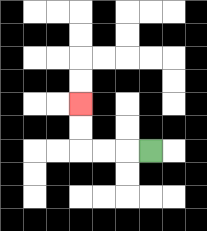{'start': '[6, 6]', 'end': '[3, 4]', 'path_directions': 'L,L,L,U,U', 'path_coordinates': '[[6, 6], [5, 6], [4, 6], [3, 6], [3, 5], [3, 4]]'}